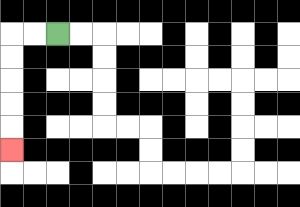{'start': '[2, 1]', 'end': '[0, 6]', 'path_directions': 'L,L,D,D,D,D,D', 'path_coordinates': '[[2, 1], [1, 1], [0, 1], [0, 2], [0, 3], [0, 4], [0, 5], [0, 6]]'}